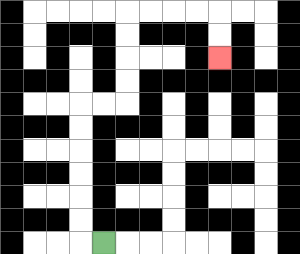{'start': '[4, 10]', 'end': '[9, 2]', 'path_directions': 'L,U,U,U,U,U,U,R,R,U,U,U,U,R,R,R,R,D,D', 'path_coordinates': '[[4, 10], [3, 10], [3, 9], [3, 8], [3, 7], [3, 6], [3, 5], [3, 4], [4, 4], [5, 4], [5, 3], [5, 2], [5, 1], [5, 0], [6, 0], [7, 0], [8, 0], [9, 0], [9, 1], [9, 2]]'}